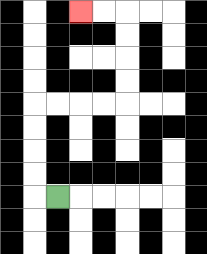{'start': '[2, 8]', 'end': '[3, 0]', 'path_directions': 'L,U,U,U,U,R,R,R,R,U,U,U,U,L,L', 'path_coordinates': '[[2, 8], [1, 8], [1, 7], [1, 6], [1, 5], [1, 4], [2, 4], [3, 4], [4, 4], [5, 4], [5, 3], [5, 2], [5, 1], [5, 0], [4, 0], [3, 0]]'}